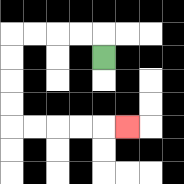{'start': '[4, 2]', 'end': '[5, 5]', 'path_directions': 'U,L,L,L,L,D,D,D,D,R,R,R,R,R', 'path_coordinates': '[[4, 2], [4, 1], [3, 1], [2, 1], [1, 1], [0, 1], [0, 2], [0, 3], [0, 4], [0, 5], [1, 5], [2, 5], [3, 5], [4, 5], [5, 5]]'}